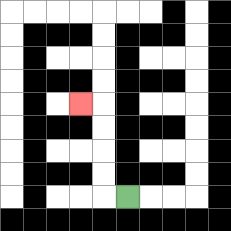{'start': '[5, 8]', 'end': '[3, 4]', 'path_directions': 'L,U,U,U,U,L', 'path_coordinates': '[[5, 8], [4, 8], [4, 7], [4, 6], [4, 5], [4, 4], [3, 4]]'}